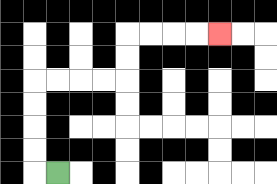{'start': '[2, 7]', 'end': '[9, 1]', 'path_directions': 'L,U,U,U,U,R,R,R,R,U,U,R,R,R,R', 'path_coordinates': '[[2, 7], [1, 7], [1, 6], [1, 5], [1, 4], [1, 3], [2, 3], [3, 3], [4, 3], [5, 3], [5, 2], [5, 1], [6, 1], [7, 1], [8, 1], [9, 1]]'}